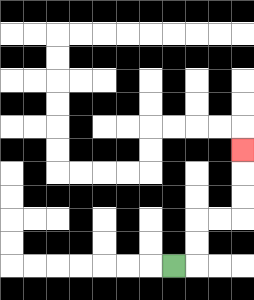{'start': '[7, 11]', 'end': '[10, 6]', 'path_directions': 'R,U,U,R,R,U,U,U', 'path_coordinates': '[[7, 11], [8, 11], [8, 10], [8, 9], [9, 9], [10, 9], [10, 8], [10, 7], [10, 6]]'}